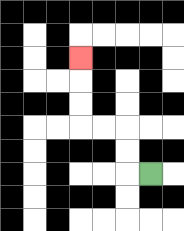{'start': '[6, 7]', 'end': '[3, 2]', 'path_directions': 'L,U,U,L,L,U,U,U', 'path_coordinates': '[[6, 7], [5, 7], [5, 6], [5, 5], [4, 5], [3, 5], [3, 4], [3, 3], [3, 2]]'}